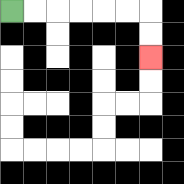{'start': '[0, 0]', 'end': '[6, 2]', 'path_directions': 'R,R,R,R,R,R,D,D', 'path_coordinates': '[[0, 0], [1, 0], [2, 0], [3, 0], [4, 0], [5, 0], [6, 0], [6, 1], [6, 2]]'}